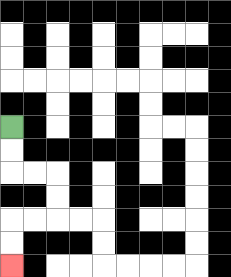{'start': '[0, 5]', 'end': '[0, 11]', 'path_directions': 'D,D,R,R,D,D,L,L,D,D', 'path_coordinates': '[[0, 5], [0, 6], [0, 7], [1, 7], [2, 7], [2, 8], [2, 9], [1, 9], [0, 9], [0, 10], [0, 11]]'}